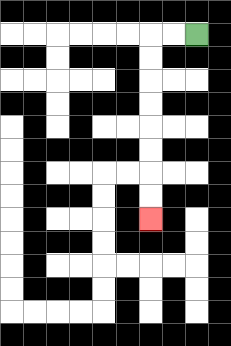{'start': '[8, 1]', 'end': '[6, 9]', 'path_directions': 'L,L,D,D,D,D,D,D,D,D', 'path_coordinates': '[[8, 1], [7, 1], [6, 1], [6, 2], [6, 3], [6, 4], [6, 5], [6, 6], [6, 7], [6, 8], [6, 9]]'}